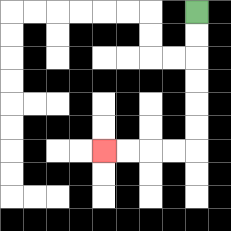{'start': '[8, 0]', 'end': '[4, 6]', 'path_directions': 'D,D,D,D,D,D,L,L,L,L', 'path_coordinates': '[[8, 0], [8, 1], [8, 2], [8, 3], [8, 4], [8, 5], [8, 6], [7, 6], [6, 6], [5, 6], [4, 6]]'}